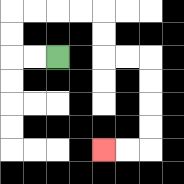{'start': '[2, 2]', 'end': '[4, 6]', 'path_directions': 'L,L,U,U,R,R,R,R,D,D,R,R,D,D,D,D,L,L', 'path_coordinates': '[[2, 2], [1, 2], [0, 2], [0, 1], [0, 0], [1, 0], [2, 0], [3, 0], [4, 0], [4, 1], [4, 2], [5, 2], [6, 2], [6, 3], [6, 4], [6, 5], [6, 6], [5, 6], [4, 6]]'}